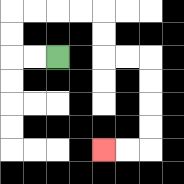{'start': '[2, 2]', 'end': '[4, 6]', 'path_directions': 'L,L,U,U,R,R,R,R,D,D,R,R,D,D,D,D,L,L', 'path_coordinates': '[[2, 2], [1, 2], [0, 2], [0, 1], [0, 0], [1, 0], [2, 0], [3, 0], [4, 0], [4, 1], [4, 2], [5, 2], [6, 2], [6, 3], [6, 4], [6, 5], [6, 6], [5, 6], [4, 6]]'}